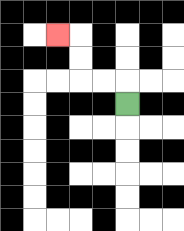{'start': '[5, 4]', 'end': '[2, 1]', 'path_directions': 'U,L,L,U,U,L', 'path_coordinates': '[[5, 4], [5, 3], [4, 3], [3, 3], [3, 2], [3, 1], [2, 1]]'}